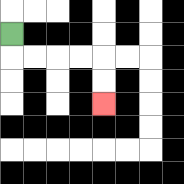{'start': '[0, 1]', 'end': '[4, 4]', 'path_directions': 'D,R,R,R,R,D,D', 'path_coordinates': '[[0, 1], [0, 2], [1, 2], [2, 2], [3, 2], [4, 2], [4, 3], [4, 4]]'}